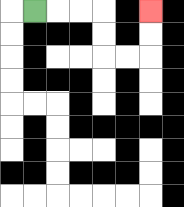{'start': '[1, 0]', 'end': '[6, 0]', 'path_directions': 'R,R,R,D,D,R,R,U,U', 'path_coordinates': '[[1, 0], [2, 0], [3, 0], [4, 0], [4, 1], [4, 2], [5, 2], [6, 2], [6, 1], [6, 0]]'}